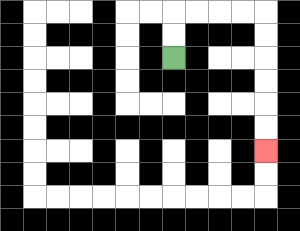{'start': '[7, 2]', 'end': '[11, 6]', 'path_directions': 'U,U,R,R,R,R,D,D,D,D,D,D', 'path_coordinates': '[[7, 2], [7, 1], [7, 0], [8, 0], [9, 0], [10, 0], [11, 0], [11, 1], [11, 2], [11, 3], [11, 4], [11, 5], [11, 6]]'}